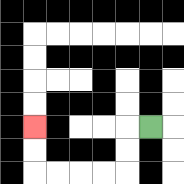{'start': '[6, 5]', 'end': '[1, 5]', 'path_directions': 'L,D,D,L,L,L,L,U,U', 'path_coordinates': '[[6, 5], [5, 5], [5, 6], [5, 7], [4, 7], [3, 7], [2, 7], [1, 7], [1, 6], [1, 5]]'}